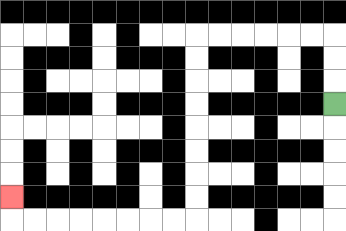{'start': '[14, 4]', 'end': '[0, 8]', 'path_directions': 'U,U,U,L,L,L,L,L,L,D,D,D,D,D,D,D,D,L,L,L,L,L,L,L,L,U', 'path_coordinates': '[[14, 4], [14, 3], [14, 2], [14, 1], [13, 1], [12, 1], [11, 1], [10, 1], [9, 1], [8, 1], [8, 2], [8, 3], [8, 4], [8, 5], [8, 6], [8, 7], [8, 8], [8, 9], [7, 9], [6, 9], [5, 9], [4, 9], [3, 9], [2, 9], [1, 9], [0, 9], [0, 8]]'}